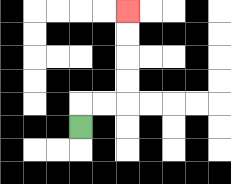{'start': '[3, 5]', 'end': '[5, 0]', 'path_directions': 'U,R,R,U,U,U,U', 'path_coordinates': '[[3, 5], [3, 4], [4, 4], [5, 4], [5, 3], [5, 2], [5, 1], [5, 0]]'}